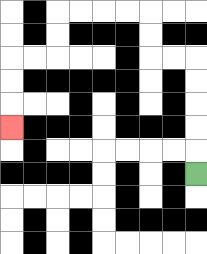{'start': '[8, 7]', 'end': '[0, 5]', 'path_directions': 'U,U,U,U,U,L,L,U,U,L,L,L,L,D,D,L,L,D,D,D', 'path_coordinates': '[[8, 7], [8, 6], [8, 5], [8, 4], [8, 3], [8, 2], [7, 2], [6, 2], [6, 1], [6, 0], [5, 0], [4, 0], [3, 0], [2, 0], [2, 1], [2, 2], [1, 2], [0, 2], [0, 3], [0, 4], [0, 5]]'}